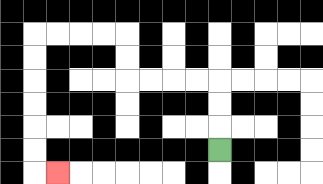{'start': '[9, 6]', 'end': '[2, 7]', 'path_directions': 'U,U,U,L,L,L,L,U,U,L,L,L,L,D,D,D,D,D,D,R', 'path_coordinates': '[[9, 6], [9, 5], [9, 4], [9, 3], [8, 3], [7, 3], [6, 3], [5, 3], [5, 2], [5, 1], [4, 1], [3, 1], [2, 1], [1, 1], [1, 2], [1, 3], [1, 4], [1, 5], [1, 6], [1, 7], [2, 7]]'}